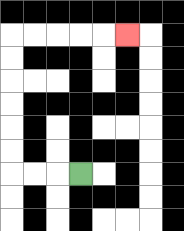{'start': '[3, 7]', 'end': '[5, 1]', 'path_directions': 'L,L,L,U,U,U,U,U,U,R,R,R,R,R', 'path_coordinates': '[[3, 7], [2, 7], [1, 7], [0, 7], [0, 6], [0, 5], [0, 4], [0, 3], [0, 2], [0, 1], [1, 1], [2, 1], [3, 1], [4, 1], [5, 1]]'}